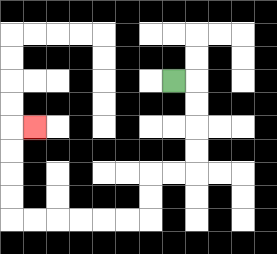{'start': '[7, 3]', 'end': '[1, 5]', 'path_directions': 'R,D,D,D,D,L,L,D,D,L,L,L,L,L,L,U,U,U,U,R', 'path_coordinates': '[[7, 3], [8, 3], [8, 4], [8, 5], [8, 6], [8, 7], [7, 7], [6, 7], [6, 8], [6, 9], [5, 9], [4, 9], [3, 9], [2, 9], [1, 9], [0, 9], [0, 8], [0, 7], [0, 6], [0, 5], [1, 5]]'}